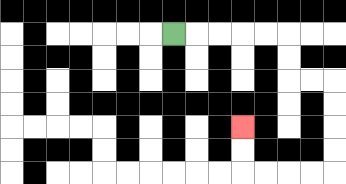{'start': '[7, 1]', 'end': '[10, 5]', 'path_directions': 'R,R,R,R,R,D,D,R,R,D,D,D,D,L,L,L,L,U,U', 'path_coordinates': '[[7, 1], [8, 1], [9, 1], [10, 1], [11, 1], [12, 1], [12, 2], [12, 3], [13, 3], [14, 3], [14, 4], [14, 5], [14, 6], [14, 7], [13, 7], [12, 7], [11, 7], [10, 7], [10, 6], [10, 5]]'}